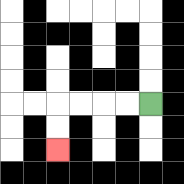{'start': '[6, 4]', 'end': '[2, 6]', 'path_directions': 'L,L,L,L,D,D', 'path_coordinates': '[[6, 4], [5, 4], [4, 4], [3, 4], [2, 4], [2, 5], [2, 6]]'}